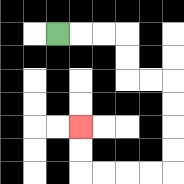{'start': '[2, 1]', 'end': '[3, 5]', 'path_directions': 'R,R,R,D,D,R,R,D,D,D,D,L,L,L,L,U,U', 'path_coordinates': '[[2, 1], [3, 1], [4, 1], [5, 1], [5, 2], [5, 3], [6, 3], [7, 3], [7, 4], [7, 5], [7, 6], [7, 7], [6, 7], [5, 7], [4, 7], [3, 7], [3, 6], [3, 5]]'}